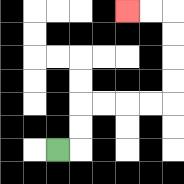{'start': '[2, 6]', 'end': '[5, 0]', 'path_directions': 'R,U,U,R,R,R,R,U,U,U,U,L,L', 'path_coordinates': '[[2, 6], [3, 6], [3, 5], [3, 4], [4, 4], [5, 4], [6, 4], [7, 4], [7, 3], [7, 2], [7, 1], [7, 0], [6, 0], [5, 0]]'}